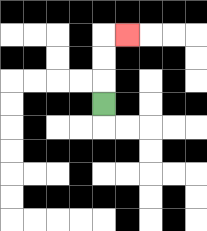{'start': '[4, 4]', 'end': '[5, 1]', 'path_directions': 'U,U,U,R', 'path_coordinates': '[[4, 4], [4, 3], [4, 2], [4, 1], [5, 1]]'}